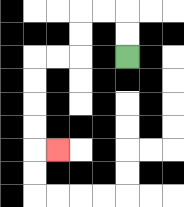{'start': '[5, 2]', 'end': '[2, 6]', 'path_directions': 'U,U,L,L,D,D,L,L,D,D,D,D,R', 'path_coordinates': '[[5, 2], [5, 1], [5, 0], [4, 0], [3, 0], [3, 1], [3, 2], [2, 2], [1, 2], [1, 3], [1, 4], [1, 5], [1, 6], [2, 6]]'}